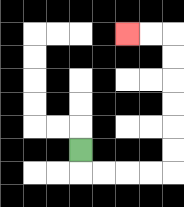{'start': '[3, 6]', 'end': '[5, 1]', 'path_directions': 'D,R,R,R,R,U,U,U,U,U,U,L,L', 'path_coordinates': '[[3, 6], [3, 7], [4, 7], [5, 7], [6, 7], [7, 7], [7, 6], [7, 5], [7, 4], [7, 3], [7, 2], [7, 1], [6, 1], [5, 1]]'}